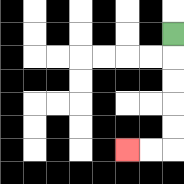{'start': '[7, 1]', 'end': '[5, 6]', 'path_directions': 'D,D,D,D,D,L,L', 'path_coordinates': '[[7, 1], [7, 2], [7, 3], [7, 4], [7, 5], [7, 6], [6, 6], [5, 6]]'}